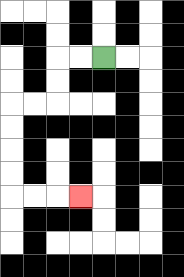{'start': '[4, 2]', 'end': '[3, 8]', 'path_directions': 'L,L,D,D,L,L,D,D,D,D,R,R,R', 'path_coordinates': '[[4, 2], [3, 2], [2, 2], [2, 3], [2, 4], [1, 4], [0, 4], [0, 5], [0, 6], [0, 7], [0, 8], [1, 8], [2, 8], [3, 8]]'}